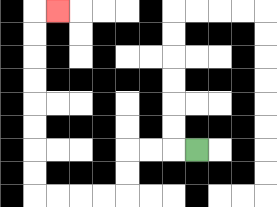{'start': '[8, 6]', 'end': '[2, 0]', 'path_directions': 'L,L,L,D,D,L,L,L,L,U,U,U,U,U,U,U,U,R', 'path_coordinates': '[[8, 6], [7, 6], [6, 6], [5, 6], [5, 7], [5, 8], [4, 8], [3, 8], [2, 8], [1, 8], [1, 7], [1, 6], [1, 5], [1, 4], [1, 3], [1, 2], [1, 1], [1, 0], [2, 0]]'}